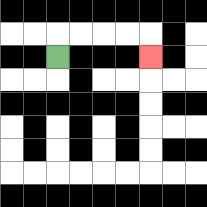{'start': '[2, 2]', 'end': '[6, 2]', 'path_directions': 'U,R,R,R,R,D', 'path_coordinates': '[[2, 2], [2, 1], [3, 1], [4, 1], [5, 1], [6, 1], [6, 2]]'}